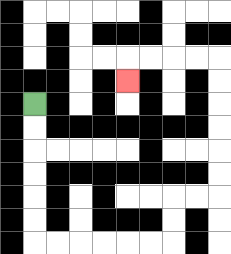{'start': '[1, 4]', 'end': '[5, 3]', 'path_directions': 'D,D,D,D,D,D,R,R,R,R,R,R,U,U,R,R,U,U,U,U,U,U,L,L,L,L,D', 'path_coordinates': '[[1, 4], [1, 5], [1, 6], [1, 7], [1, 8], [1, 9], [1, 10], [2, 10], [3, 10], [4, 10], [5, 10], [6, 10], [7, 10], [7, 9], [7, 8], [8, 8], [9, 8], [9, 7], [9, 6], [9, 5], [9, 4], [9, 3], [9, 2], [8, 2], [7, 2], [6, 2], [5, 2], [5, 3]]'}